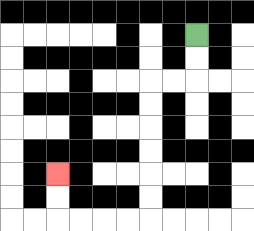{'start': '[8, 1]', 'end': '[2, 7]', 'path_directions': 'D,D,L,L,D,D,D,D,D,D,L,L,L,L,U,U', 'path_coordinates': '[[8, 1], [8, 2], [8, 3], [7, 3], [6, 3], [6, 4], [6, 5], [6, 6], [6, 7], [6, 8], [6, 9], [5, 9], [4, 9], [3, 9], [2, 9], [2, 8], [2, 7]]'}